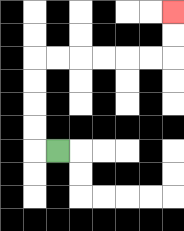{'start': '[2, 6]', 'end': '[7, 0]', 'path_directions': 'L,U,U,U,U,R,R,R,R,R,R,U,U', 'path_coordinates': '[[2, 6], [1, 6], [1, 5], [1, 4], [1, 3], [1, 2], [2, 2], [3, 2], [4, 2], [5, 2], [6, 2], [7, 2], [7, 1], [7, 0]]'}